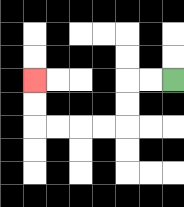{'start': '[7, 3]', 'end': '[1, 3]', 'path_directions': 'L,L,D,D,L,L,L,L,U,U', 'path_coordinates': '[[7, 3], [6, 3], [5, 3], [5, 4], [5, 5], [4, 5], [3, 5], [2, 5], [1, 5], [1, 4], [1, 3]]'}